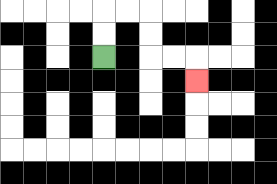{'start': '[4, 2]', 'end': '[8, 3]', 'path_directions': 'U,U,R,R,D,D,R,R,D', 'path_coordinates': '[[4, 2], [4, 1], [4, 0], [5, 0], [6, 0], [6, 1], [6, 2], [7, 2], [8, 2], [8, 3]]'}